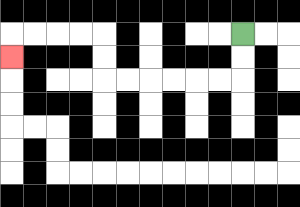{'start': '[10, 1]', 'end': '[0, 2]', 'path_directions': 'D,D,L,L,L,L,L,L,U,U,L,L,L,L,D', 'path_coordinates': '[[10, 1], [10, 2], [10, 3], [9, 3], [8, 3], [7, 3], [6, 3], [5, 3], [4, 3], [4, 2], [4, 1], [3, 1], [2, 1], [1, 1], [0, 1], [0, 2]]'}